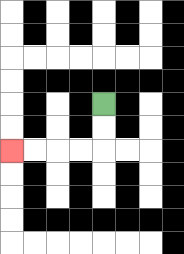{'start': '[4, 4]', 'end': '[0, 6]', 'path_directions': 'D,D,L,L,L,L', 'path_coordinates': '[[4, 4], [4, 5], [4, 6], [3, 6], [2, 6], [1, 6], [0, 6]]'}